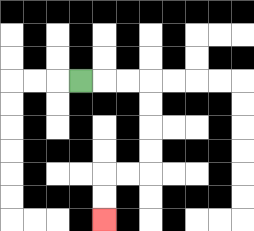{'start': '[3, 3]', 'end': '[4, 9]', 'path_directions': 'R,R,R,D,D,D,D,L,L,D,D', 'path_coordinates': '[[3, 3], [4, 3], [5, 3], [6, 3], [6, 4], [6, 5], [6, 6], [6, 7], [5, 7], [4, 7], [4, 8], [4, 9]]'}